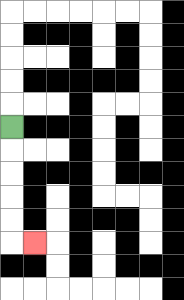{'start': '[0, 5]', 'end': '[1, 10]', 'path_directions': 'D,D,D,D,D,R', 'path_coordinates': '[[0, 5], [0, 6], [0, 7], [0, 8], [0, 9], [0, 10], [1, 10]]'}